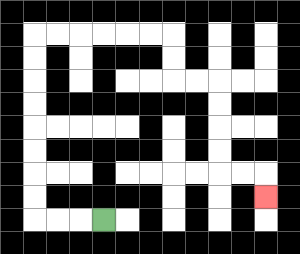{'start': '[4, 9]', 'end': '[11, 8]', 'path_directions': 'L,L,L,U,U,U,U,U,U,U,U,R,R,R,R,R,R,D,D,R,R,D,D,D,D,R,R,D', 'path_coordinates': '[[4, 9], [3, 9], [2, 9], [1, 9], [1, 8], [1, 7], [1, 6], [1, 5], [1, 4], [1, 3], [1, 2], [1, 1], [2, 1], [3, 1], [4, 1], [5, 1], [6, 1], [7, 1], [7, 2], [7, 3], [8, 3], [9, 3], [9, 4], [9, 5], [9, 6], [9, 7], [10, 7], [11, 7], [11, 8]]'}